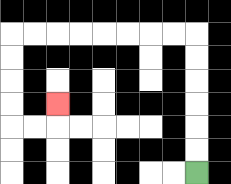{'start': '[8, 7]', 'end': '[2, 4]', 'path_directions': 'U,U,U,U,U,U,L,L,L,L,L,L,L,L,D,D,D,D,R,R,U', 'path_coordinates': '[[8, 7], [8, 6], [8, 5], [8, 4], [8, 3], [8, 2], [8, 1], [7, 1], [6, 1], [5, 1], [4, 1], [3, 1], [2, 1], [1, 1], [0, 1], [0, 2], [0, 3], [0, 4], [0, 5], [1, 5], [2, 5], [2, 4]]'}